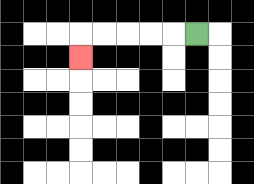{'start': '[8, 1]', 'end': '[3, 2]', 'path_directions': 'L,L,L,L,L,D', 'path_coordinates': '[[8, 1], [7, 1], [6, 1], [5, 1], [4, 1], [3, 1], [3, 2]]'}